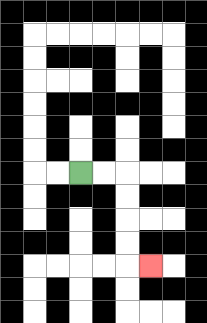{'start': '[3, 7]', 'end': '[6, 11]', 'path_directions': 'R,R,D,D,D,D,R', 'path_coordinates': '[[3, 7], [4, 7], [5, 7], [5, 8], [5, 9], [5, 10], [5, 11], [6, 11]]'}